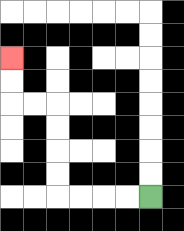{'start': '[6, 8]', 'end': '[0, 2]', 'path_directions': 'L,L,L,L,U,U,U,U,L,L,U,U', 'path_coordinates': '[[6, 8], [5, 8], [4, 8], [3, 8], [2, 8], [2, 7], [2, 6], [2, 5], [2, 4], [1, 4], [0, 4], [0, 3], [0, 2]]'}